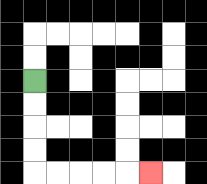{'start': '[1, 3]', 'end': '[6, 7]', 'path_directions': 'D,D,D,D,R,R,R,R,R', 'path_coordinates': '[[1, 3], [1, 4], [1, 5], [1, 6], [1, 7], [2, 7], [3, 7], [4, 7], [5, 7], [6, 7]]'}